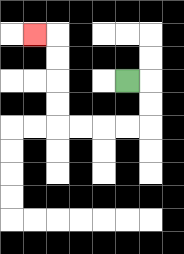{'start': '[5, 3]', 'end': '[1, 1]', 'path_directions': 'R,D,D,L,L,L,L,U,U,U,U,L', 'path_coordinates': '[[5, 3], [6, 3], [6, 4], [6, 5], [5, 5], [4, 5], [3, 5], [2, 5], [2, 4], [2, 3], [2, 2], [2, 1], [1, 1]]'}